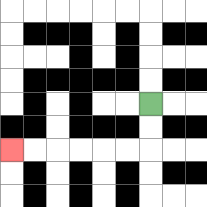{'start': '[6, 4]', 'end': '[0, 6]', 'path_directions': 'D,D,L,L,L,L,L,L', 'path_coordinates': '[[6, 4], [6, 5], [6, 6], [5, 6], [4, 6], [3, 6], [2, 6], [1, 6], [0, 6]]'}